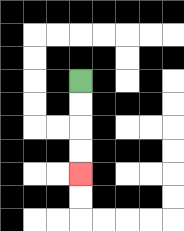{'start': '[3, 3]', 'end': '[3, 7]', 'path_directions': 'D,D,D,D', 'path_coordinates': '[[3, 3], [3, 4], [3, 5], [3, 6], [3, 7]]'}